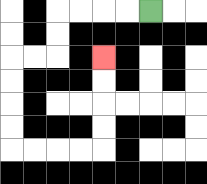{'start': '[6, 0]', 'end': '[4, 2]', 'path_directions': 'L,L,L,L,D,D,L,L,D,D,D,D,R,R,R,R,U,U,U,U', 'path_coordinates': '[[6, 0], [5, 0], [4, 0], [3, 0], [2, 0], [2, 1], [2, 2], [1, 2], [0, 2], [0, 3], [0, 4], [0, 5], [0, 6], [1, 6], [2, 6], [3, 6], [4, 6], [4, 5], [4, 4], [4, 3], [4, 2]]'}